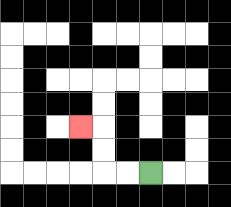{'start': '[6, 7]', 'end': '[3, 5]', 'path_directions': 'L,L,U,U,L', 'path_coordinates': '[[6, 7], [5, 7], [4, 7], [4, 6], [4, 5], [3, 5]]'}